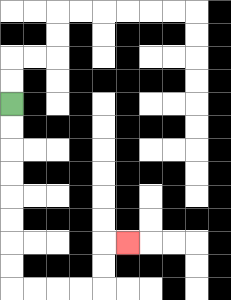{'start': '[0, 4]', 'end': '[5, 10]', 'path_directions': 'D,D,D,D,D,D,D,D,R,R,R,R,U,U,R', 'path_coordinates': '[[0, 4], [0, 5], [0, 6], [0, 7], [0, 8], [0, 9], [0, 10], [0, 11], [0, 12], [1, 12], [2, 12], [3, 12], [4, 12], [4, 11], [4, 10], [5, 10]]'}